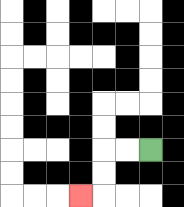{'start': '[6, 6]', 'end': '[3, 8]', 'path_directions': 'L,L,D,D,L', 'path_coordinates': '[[6, 6], [5, 6], [4, 6], [4, 7], [4, 8], [3, 8]]'}